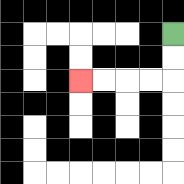{'start': '[7, 1]', 'end': '[3, 3]', 'path_directions': 'D,D,L,L,L,L', 'path_coordinates': '[[7, 1], [7, 2], [7, 3], [6, 3], [5, 3], [4, 3], [3, 3]]'}